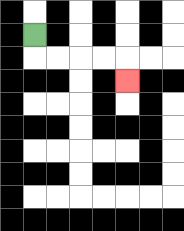{'start': '[1, 1]', 'end': '[5, 3]', 'path_directions': 'D,R,R,R,R,D', 'path_coordinates': '[[1, 1], [1, 2], [2, 2], [3, 2], [4, 2], [5, 2], [5, 3]]'}